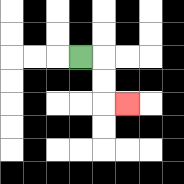{'start': '[3, 2]', 'end': '[5, 4]', 'path_directions': 'R,D,D,R', 'path_coordinates': '[[3, 2], [4, 2], [4, 3], [4, 4], [5, 4]]'}